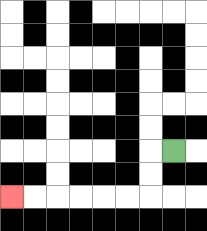{'start': '[7, 6]', 'end': '[0, 8]', 'path_directions': 'L,D,D,L,L,L,L,L,L', 'path_coordinates': '[[7, 6], [6, 6], [6, 7], [6, 8], [5, 8], [4, 8], [3, 8], [2, 8], [1, 8], [0, 8]]'}